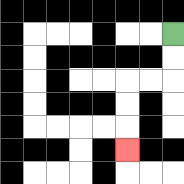{'start': '[7, 1]', 'end': '[5, 6]', 'path_directions': 'D,D,L,L,D,D,D', 'path_coordinates': '[[7, 1], [7, 2], [7, 3], [6, 3], [5, 3], [5, 4], [5, 5], [5, 6]]'}